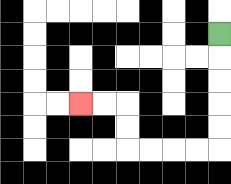{'start': '[9, 1]', 'end': '[3, 4]', 'path_directions': 'D,D,D,D,D,L,L,L,L,U,U,L,L', 'path_coordinates': '[[9, 1], [9, 2], [9, 3], [9, 4], [9, 5], [9, 6], [8, 6], [7, 6], [6, 6], [5, 6], [5, 5], [5, 4], [4, 4], [3, 4]]'}